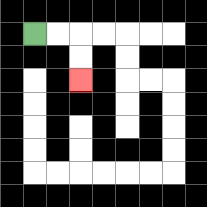{'start': '[1, 1]', 'end': '[3, 3]', 'path_directions': 'R,R,D,D', 'path_coordinates': '[[1, 1], [2, 1], [3, 1], [3, 2], [3, 3]]'}